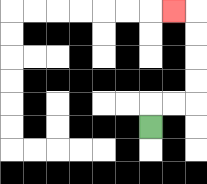{'start': '[6, 5]', 'end': '[7, 0]', 'path_directions': 'U,R,R,U,U,U,U,L', 'path_coordinates': '[[6, 5], [6, 4], [7, 4], [8, 4], [8, 3], [8, 2], [8, 1], [8, 0], [7, 0]]'}